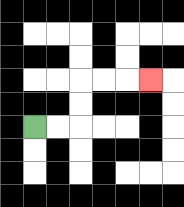{'start': '[1, 5]', 'end': '[6, 3]', 'path_directions': 'R,R,U,U,R,R,R', 'path_coordinates': '[[1, 5], [2, 5], [3, 5], [3, 4], [3, 3], [4, 3], [5, 3], [6, 3]]'}